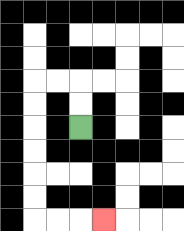{'start': '[3, 5]', 'end': '[4, 9]', 'path_directions': 'U,U,L,L,D,D,D,D,D,D,R,R,R', 'path_coordinates': '[[3, 5], [3, 4], [3, 3], [2, 3], [1, 3], [1, 4], [1, 5], [1, 6], [1, 7], [1, 8], [1, 9], [2, 9], [3, 9], [4, 9]]'}